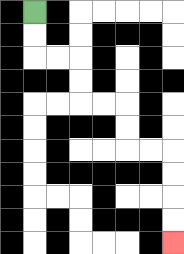{'start': '[1, 0]', 'end': '[7, 10]', 'path_directions': 'D,D,R,R,D,D,R,R,D,D,R,R,D,D,D,D', 'path_coordinates': '[[1, 0], [1, 1], [1, 2], [2, 2], [3, 2], [3, 3], [3, 4], [4, 4], [5, 4], [5, 5], [5, 6], [6, 6], [7, 6], [7, 7], [7, 8], [7, 9], [7, 10]]'}